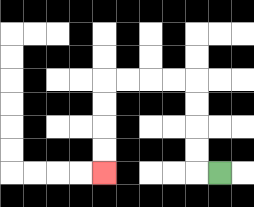{'start': '[9, 7]', 'end': '[4, 7]', 'path_directions': 'L,U,U,U,U,L,L,L,L,D,D,D,D', 'path_coordinates': '[[9, 7], [8, 7], [8, 6], [8, 5], [8, 4], [8, 3], [7, 3], [6, 3], [5, 3], [4, 3], [4, 4], [4, 5], [4, 6], [4, 7]]'}